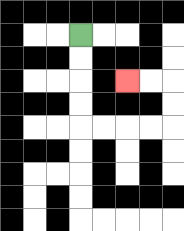{'start': '[3, 1]', 'end': '[5, 3]', 'path_directions': 'D,D,D,D,R,R,R,R,U,U,L,L', 'path_coordinates': '[[3, 1], [3, 2], [3, 3], [3, 4], [3, 5], [4, 5], [5, 5], [6, 5], [7, 5], [7, 4], [7, 3], [6, 3], [5, 3]]'}